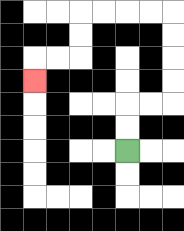{'start': '[5, 6]', 'end': '[1, 3]', 'path_directions': 'U,U,R,R,U,U,U,U,L,L,L,L,D,D,L,L,D', 'path_coordinates': '[[5, 6], [5, 5], [5, 4], [6, 4], [7, 4], [7, 3], [7, 2], [7, 1], [7, 0], [6, 0], [5, 0], [4, 0], [3, 0], [3, 1], [3, 2], [2, 2], [1, 2], [1, 3]]'}